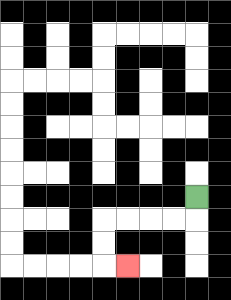{'start': '[8, 8]', 'end': '[5, 11]', 'path_directions': 'D,L,L,L,L,D,D,R', 'path_coordinates': '[[8, 8], [8, 9], [7, 9], [6, 9], [5, 9], [4, 9], [4, 10], [4, 11], [5, 11]]'}